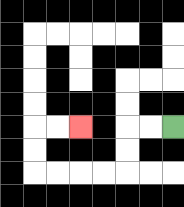{'start': '[7, 5]', 'end': '[3, 5]', 'path_directions': 'L,L,D,D,L,L,L,L,U,U,R,R', 'path_coordinates': '[[7, 5], [6, 5], [5, 5], [5, 6], [5, 7], [4, 7], [3, 7], [2, 7], [1, 7], [1, 6], [1, 5], [2, 5], [3, 5]]'}